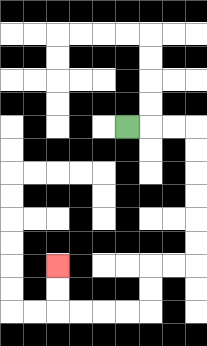{'start': '[5, 5]', 'end': '[2, 11]', 'path_directions': 'R,R,R,D,D,D,D,D,D,L,L,D,D,L,L,L,L,U,U', 'path_coordinates': '[[5, 5], [6, 5], [7, 5], [8, 5], [8, 6], [8, 7], [8, 8], [8, 9], [8, 10], [8, 11], [7, 11], [6, 11], [6, 12], [6, 13], [5, 13], [4, 13], [3, 13], [2, 13], [2, 12], [2, 11]]'}